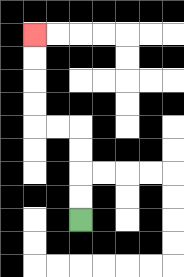{'start': '[3, 9]', 'end': '[1, 1]', 'path_directions': 'U,U,U,U,L,L,U,U,U,U', 'path_coordinates': '[[3, 9], [3, 8], [3, 7], [3, 6], [3, 5], [2, 5], [1, 5], [1, 4], [1, 3], [1, 2], [1, 1]]'}